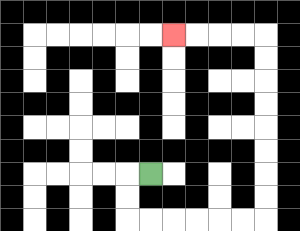{'start': '[6, 7]', 'end': '[7, 1]', 'path_directions': 'L,D,D,R,R,R,R,R,R,U,U,U,U,U,U,U,U,L,L,L,L', 'path_coordinates': '[[6, 7], [5, 7], [5, 8], [5, 9], [6, 9], [7, 9], [8, 9], [9, 9], [10, 9], [11, 9], [11, 8], [11, 7], [11, 6], [11, 5], [11, 4], [11, 3], [11, 2], [11, 1], [10, 1], [9, 1], [8, 1], [7, 1]]'}